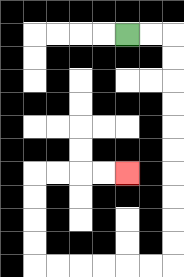{'start': '[5, 1]', 'end': '[5, 7]', 'path_directions': 'R,R,D,D,D,D,D,D,D,D,D,D,L,L,L,L,L,L,U,U,U,U,R,R,R,R', 'path_coordinates': '[[5, 1], [6, 1], [7, 1], [7, 2], [7, 3], [7, 4], [7, 5], [7, 6], [7, 7], [7, 8], [7, 9], [7, 10], [7, 11], [6, 11], [5, 11], [4, 11], [3, 11], [2, 11], [1, 11], [1, 10], [1, 9], [1, 8], [1, 7], [2, 7], [3, 7], [4, 7], [5, 7]]'}